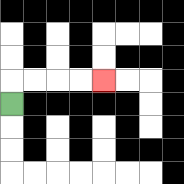{'start': '[0, 4]', 'end': '[4, 3]', 'path_directions': 'U,R,R,R,R', 'path_coordinates': '[[0, 4], [0, 3], [1, 3], [2, 3], [3, 3], [4, 3]]'}